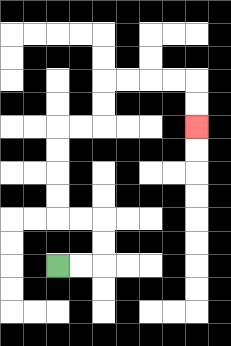{'start': '[2, 11]', 'end': '[8, 5]', 'path_directions': 'R,R,U,U,L,L,U,U,U,U,R,R,U,U,R,R,R,R,D,D', 'path_coordinates': '[[2, 11], [3, 11], [4, 11], [4, 10], [4, 9], [3, 9], [2, 9], [2, 8], [2, 7], [2, 6], [2, 5], [3, 5], [4, 5], [4, 4], [4, 3], [5, 3], [6, 3], [7, 3], [8, 3], [8, 4], [8, 5]]'}